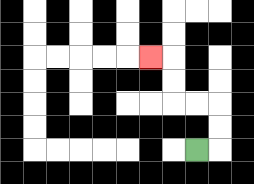{'start': '[8, 6]', 'end': '[6, 2]', 'path_directions': 'R,U,U,L,L,U,U,L', 'path_coordinates': '[[8, 6], [9, 6], [9, 5], [9, 4], [8, 4], [7, 4], [7, 3], [7, 2], [6, 2]]'}